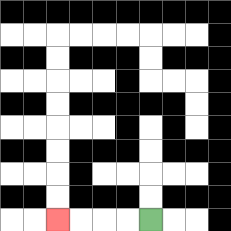{'start': '[6, 9]', 'end': '[2, 9]', 'path_directions': 'L,L,L,L', 'path_coordinates': '[[6, 9], [5, 9], [4, 9], [3, 9], [2, 9]]'}